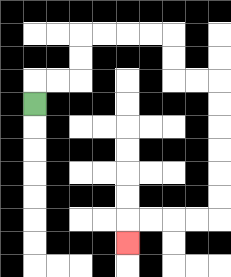{'start': '[1, 4]', 'end': '[5, 10]', 'path_directions': 'U,R,R,U,U,R,R,R,R,D,D,R,R,D,D,D,D,D,D,L,L,L,L,D', 'path_coordinates': '[[1, 4], [1, 3], [2, 3], [3, 3], [3, 2], [3, 1], [4, 1], [5, 1], [6, 1], [7, 1], [7, 2], [7, 3], [8, 3], [9, 3], [9, 4], [9, 5], [9, 6], [9, 7], [9, 8], [9, 9], [8, 9], [7, 9], [6, 9], [5, 9], [5, 10]]'}